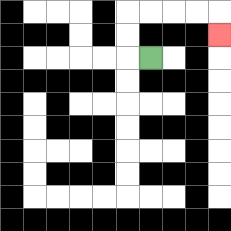{'start': '[6, 2]', 'end': '[9, 1]', 'path_directions': 'L,U,U,R,R,R,R,D', 'path_coordinates': '[[6, 2], [5, 2], [5, 1], [5, 0], [6, 0], [7, 0], [8, 0], [9, 0], [9, 1]]'}